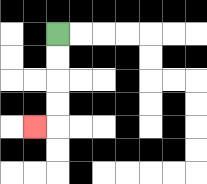{'start': '[2, 1]', 'end': '[1, 5]', 'path_directions': 'D,D,D,D,L', 'path_coordinates': '[[2, 1], [2, 2], [2, 3], [2, 4], [2, 5], [1, 5]]'}